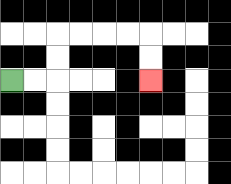{'start': '[0, 3]', 'end': '[6, 3]', 'path_directions': 'R,R,U,U,R,R,R,R,D,D', 'path_coordinates': '[[0, 3], [1, 3], [2, 3], [2, 2], [2, 1], [3, 1], [4, 1], [5, 1], [6, 1], [6, 2], [6, 3]]'}